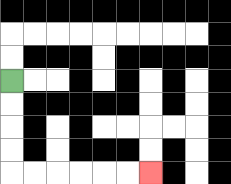{'start': '[0, 3]', 'end': '[6, 7]', 'path_directions': 'D,D,D,D,R,R,R,R,R,R', 'path_coordinates': '[[0, 3], [0, 4], [0, 5], [0, 6], [0, 7], [1, 7], [2, 7], [3, 7], [4, 7], [5, 7], [6, 7]]'}